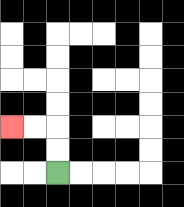{'start': '[2, 7]', 'end': '[0, 5]', 'path_directions': 'U,U,L,L', 'path_coordinates': '[[2, 7], [2, 6], [2, 5], [1, 5], [0, 5]]'}